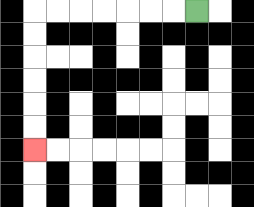{'start': '[8, 0]', 'end': '[1, 6]', 'path_directions': 'L,L,L,L,L,L,L,D,D,D,D,D,D', 'path_coordinates': '[[8, 0], [7, 0], [6, 0], [5, 0], [4, 0], [3, 0], [2, 0], [1, 0], [1, 1], [1, 2], [1, 3], [1, 4], [1, 5], [1, 6]]'}